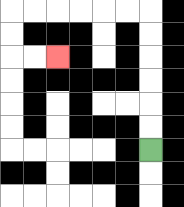{'start': '[6, 6]', 'end': '[2, 2]', 'path_directions': 'U,U,U,U,U,U,L,L,L,L,L,L,D,D,R,R', 'path_coordinates': '[[6, 6], [6, 5], [6, 4], [6, 3], [6, 2], [6, 1], [6, 0], [5, 0], [4, 0], [3, 0], [2, 0], [1, 0], [0, 0], [0, 1], [0, 2], [1, 2], [2, 2]]'}